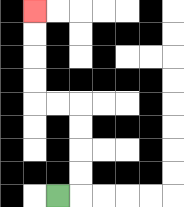{'start': '[2, 8]', 'end': '[1, 0]', 'path_directions': 'R,U,U,U,U,L,L,U,U,U,U', 'path_coordinates': '[[2, 8], [3, 8], [3, 7], [3, 6], [3, 5], [3, 4], [2, 4], [1, 4], [1, 3], [1, 2], [1, 1], [1, 0]]'}